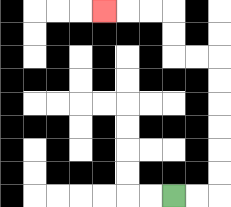{'start': '[7, 8]', 'end': '[4, 0]', 'path_directions': 'R,R,U,U,U,U,U,U,L,L,U,U,L,L,L', 'path_coordinates': '[[7, 8], [8, 8], [9, 8], [9, 7], [9, 6], [9, 5], [9, 4], [9, 3], [9, 2], [8, 2], [7, 2], [7, 1], [7, 0], [6, 0], [5, 0], [4, 0]]'}